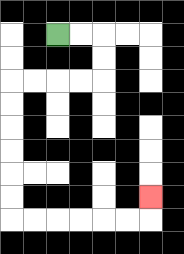{'start': '[2, 1]', 'end': '[6, 8]', 'path_directions': 'R,R,D,D,L,L,L,L,D,D,D,D,D,D,R,R,R,R,R,R,U', 'path_coordinates': '[[2, 1], [3, 1], [4, 1], [4, 2], [4, 3], [3, 3], [2, 3], [1, 3], [0, 3], [0, 4], [0, 5], [0, 6], [0, 7], [0, 8], [0, 9], [1, 9], [2, 9], [3, 9], [4, 9], [5, 9], [6, 9], [6, 8]]'}